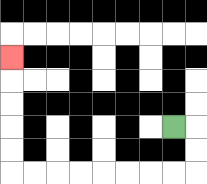{'start': '[7, 5]', 'end': '[0, 2]', 'path_directions': 'R,D,D,L,L,L,L,L,L,L,L,U,U,U,U,U', 'path_coordinates': '[[7, 5], [8, 5], [8, 6], [8, 7], [7, 7], [6, 7], [5, 7], [4, 7], [3, 7], [2, 7], [1, 7], [0, 7], [0, 6], [0, 5], [0, 4], [0, 3], [0, 2]]'}